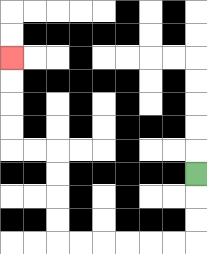{'start': '[8, 7]', 'end': '[0, 2]', 'path_directions': 'D,D,D,L,L,L,L,L,L,U,U,U,U,L,L,U,U,U,U', 'path_coordinates': '[[8, 7], [8, 8], [8, 9], [8, 10], [7, 10], [6, 10], [5, 10], [4, 10], [3, 10], [2, 10], [2, 9], [2, 8], [2, 7], [2, 6], [1, 6], [0, 6], [0, 5], [0, 4], [0, 3], [0, 2]]'}